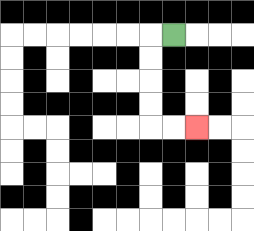{'start': '[7, 1]', 'end': '[8, 5]', 'path_directions': 'L,D,D,D,D,R,R', 'path_coordinates': '[[7, 1], [6, 1], [6, 2], [6, 3], [6, 4], [6, 5], [7, 5], [8, 5]]'}